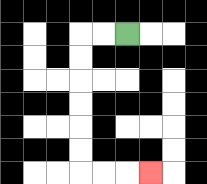{'start': '[5, 1]', 'end': '[6, 7]', 'path_directions': 'L,L,D,D,D,D,D,D,R,R,R', 'path_coordinates': '[[5, 1], [4, 1], [3, 1], [3, 2], [3, 3], [3, 4], [3, 5], [3, 6], [3, 7], [4, 7], [5, 7], [6, 7]]'}